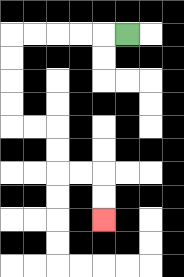{'start': '[5, 1]', 'end': '[4, 9]', 'path_directions': 'L,L,L,L,L,D,D,D,D,R,R,D,D,R,R,D,D', 'path_coordinates': '[[5, 1], [4, 1], [3, 1], [2, 1], [1, 1], [0, 1], [0, 2], [0, 3], [0, 4], [0, 5], [1, 5], [2, 5], [2, 6], [2, 7], [3, 7], [4, 7], [4, 8], [4, 9]]'}